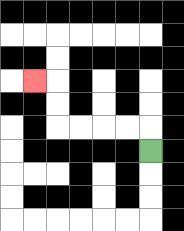{'start': '[6, 6]', 'end': '[1, 3]', 'path_directions': 'U,L,L,L,L,U,U,L', 'path_coordinates': '[[6, 6], [6, 5], [5, 5], [4, 5], [3, 5], [2, 5], [2, 4], [2, 3], [1, 3]]'}